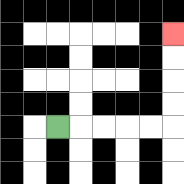{'start': '[2, 5]', 'end': '[7, 1]', 'path_directions': 'R,R,R,R,R,U,U,U,U', 'path_coordinates': '[[2, 5], [3, 5], [4, 5], [5, 5], [6, 5], [7, 5], [7, 4], [7, 3], [7, 2], [7, 1]]'}